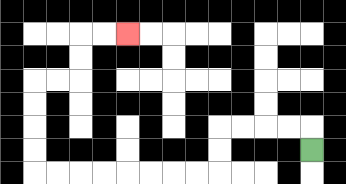{'start': '[13, 6]', 'end': '[5, 1]', 'path_directions': 'U,L,L,L,L,D,D,L,L,L,L,L,L,L,L,U,U,U,U,R,R,U,U,R,R', 'path_coordinates': '[[13, 6], [13, 5], [12, 5], [11, 5], [10, 5], [9, 5], [9, 6], [9, 7], [8, 7], [7, 7], [6, 7], [5, 7], [4, 7], [3, 7], [2, 7], [1, 7], [1, 6], [1, 5], [1, 4], [1, 3], [2, 3], [3, 3], [3, 2], [3, 1], [4, 1], [5, 1]]'}